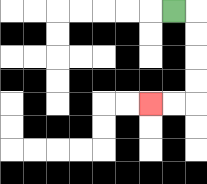{'start': '[7, 0]', 'end': '[6, 4]', 'path_directions': 'R,D,D,D,D,L,L', 'path_coordinates': '[[7, 0], [8, 0], [8, 1], [8, 2], [8, 3], [8, 4], [7, 4], [6, 4]]'}